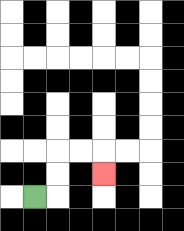{'start': '[1, 8]', 'end': '[4, 7]', 'path_directions': 'R,U,U,R,R,D', 'path_coordinates': '[[1, 8], [2, 8], [2, 7], [2, 6], [3, 6], [4, 6], [4, 7]]'}